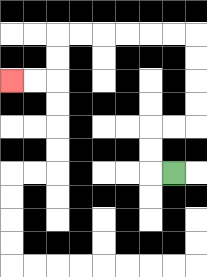{'start': '[7, 7]', 'end': '[0, 3]', 'path_directions': 'L,U,U,R,R,U,U,U,U,L,L,L,L,L,L,D,D,L,L', 'path_coordinates': '[[7, 7], [6, 7], [6, 6], [6, 5], [7, 5], [8, 5], [8, 4], [8, 3], [8, 2], [8, 1], [7, 1], [6, 1], [5, 1], [4, 1], [3, 1], [2, 1], [2, 2], [2, 3], [1, 3], [0, 3]]'}